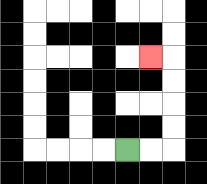{'start': '[5, 6]', 'end': '[6, 2]', 'path_directions': 'R,R,U,U,U,U,L', 'path_coordinates': '[[5, 6], [6, 6], [7, 6], [7, 5], [7, 4], [7, 3], [7, 2], [6, 2]]'}